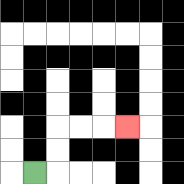{'start': '[1, 7]', 'end': '[5, 5]', 'path_directions': 'R,U,U,R,R,R', 'path_coordinates': '[[1, 7], [2, 7], [2, 6], [2, 5], [3, 5], [4, 5], [5, 5]]'}